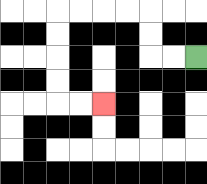{'start': '[8, 2]', 'end': '[4, 4]', 'path_directions': 'L,L,U,U,L,L,L,L,D,D,D,D,R,R', 'path_coordinates': '[[8, 2], [7, 2], [6, 2], [6, 1], [6, 0], [5, 0], [4, 0], [3, 0], [2, 0], [2, 1], [2, 2], [2, 3], [2, 4], [3, 4], [4, 4]]'}